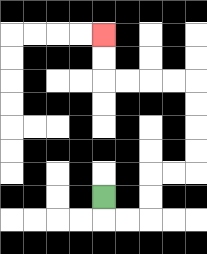{'start': '[4, 8]', 'end': '[4, 1]', 'path_directions': 'D,R,R,U,U,R,R,U,U,U,U,L,L,L,L,U,U', 'path_coordinates': '[[4, 8], [4, 9], [5, 9], [6, 9], [6, 8], [6, 7], [7, 7], [8, 7], [8, 6], [8, 5], [8, 4], [8, 3], [7, 3], [6, 3], [5, 3], [4, 3], [4, 2], [4, 1]]'}